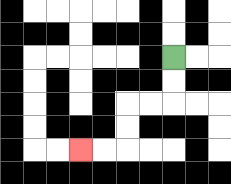{'start': '[7, 2]', 'end': '[3, 6]', 'path_directions': 'D,D,L,L,D,D,L,L', 'path_coordinates': '[[7, 2], [7, 3], [7, 4], [6, 4], [5, 4], [5, 5], [5, 6], [4, 6], [3, 6]]'}